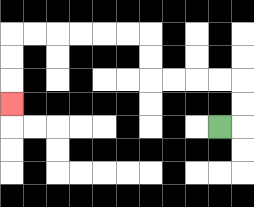{'start': '[9, 5]', 'end': '[0, 4]', 'path_directions': 'R,U,U,L,L,L,L,U,U,L,L,L,L,L,L,D,D,D', 'path_coordinates': '[[9, 5], [10, 5], [10, 4], [10, 3], [9, 3], [8, 3], [7, 3], [6, 3], [6, 2], [6, 1], [5, 1], [4, 1], [3, 1], [2, 1], [1, 1], [0, 1], [0, 2], [0, 3], [0, 4]]'}